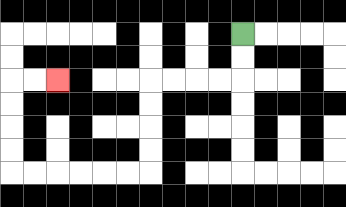{'start': '[10, 1]', 'end': '[2, 3]', 'path_directions': 'D,D,L,L,L,L,D,D,D,D,L,L,L,L,L,L,U,U,U,U,R,R', 'path_coordinates': '[[10, 1], [10, 2], [10, 3], [9, 3], [8, 3], [7, 3], [6, 3], [6, 4], [6, 5], [6, 6], [6, 7], [5, 7], [4, 7], [3, 7], [2, 7], [1, 7], [0, 7], [0, 6], [0, 5], [0, 4], [0, 3], [1, 3], [2, 3]]'}